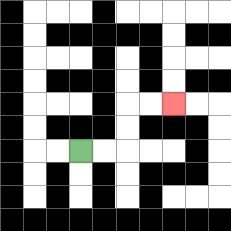{'start': '[3, 6]', 'end': '[7, 4]', 'path_directions': 'R,R,U,U,R,R', 'path_coordinates': '[[3, 6], [4, 6], [5, 6], [5, 5], [5, 4], [6, 4], [7, 4]]'}